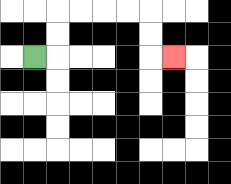{'start': '[1, 2]', 'end': '[7, 2]', 'path_directions': 'R,U,U,R,R,R,R,D,D,R', 'path_coordinates': '[[1, 2], [2, 2], [2, 1], [2, 0], [3, 0], [4, 0], [5, 0], [6, 0], [6, 1], [6, 2], [7, 2]]'}